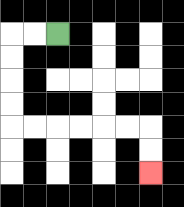{'start': '[2, 1]', 'end': '[6, 7]', 'path_directions': 'L,L,D,D,D,D,R,R,R,R,R,R,D,D', 'path_coordinates': '[[2, 1], [1, 1], [0, 1], [0, 2], [0, 3], [0, 4], [0, 5], [1, 5], [2, 5], [3, 5], [4, 5], [5, 5], [6, 5], [6, 6], [6, 7]]'}